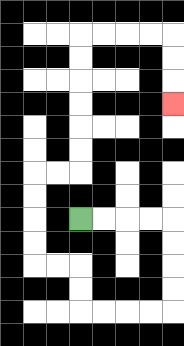{'start': '[3, 9]', 'end': '[7, 4]', 'path_directions': 'R,R,R,R,D,D,D,D,L,L,L,L,U,U,L,L,U,U,U,U,R,R,U,U,U,U,U,U,R,R,R,R,D,D,D', 'path_coordinates': '[[3, 9], [4, 9], [5, 9], [6, 9], [7, 9], [7, 10], [7, 11], [7, 12], [7, 13], [6, 13], [5, 13], [4, 13], [3, 13], [3, 12], [3, 11], [2, 11], [1, 11], [1, 10], [1, 9], [1, 8], [1, 7], [2, 7], [3, 7], [3, 6], [3, 5], [3, 4], [3, 3], [3, 2], [3, 1], [4, 1], [5, 1], [6, 1], [7, 1], [7, 2], [7, 3], [7, 4]]'}